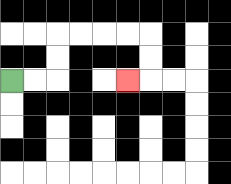{'start': '[0, 3]', 'end': '[5, 3]', 'path_directions': 'R,R,U,U,R,R,R,R,D,D,L', 'path_coordinates': '[[0, 3], [1, 3], [2, 3], [2, 2], [2, 1], [3, 1], [4, 1], [5, 1], [6, 1], [6, 2], [6, 3], [5, 3]]'}